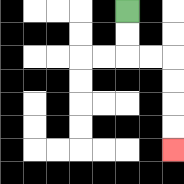{'start': '[5, 0]', 'end': '[7, 6]', 'path_directions': 'D,D,R,R,D,D,D,D', 'path_coordinates': '[[5, 0], [5, 1], [5, 2], [6, 2], [7, 2], [7, 3], [7, 4], [7, 5], [7, 6]]'}